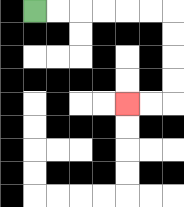{'start': '[1, 0]', 'end': '[5, 4]', 'path_directions': 'R,R,R,R,R,R,D,D,D,D,L,L', 'path_coordinates': '[[1, 0], [2, 0], [3, 0], [4, 0], [5, 0], [6, 0], [7, 0], [7, 1], [7, 2], [7, 3], [7, 4], [6, 4], [5, 4]]'}